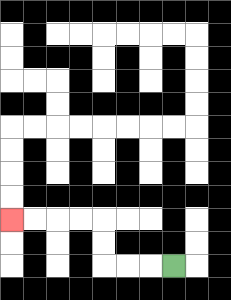{'start': '[7, 11]', 'end': '[0, 9]', 'path_directions': 'L,L,L,U,U,L,L,L,L', 'path_coordinates': '[[7, 11], [6, 11], [5, 11], [4, 11], [4, 10], [4, 9], [3, 9], [2, 9], [1, 9], [0, 9]]'}